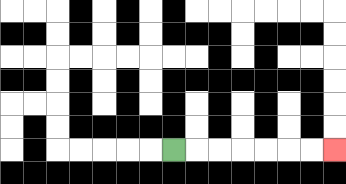{'start': '[7, 6]', 'end': '[14, 6]', 'path_directions': 'R,R,R,R,R,R,R', 'path_coordinates': '[[7, 6], [8, 6], [9, 6], [10, 6], [11, 6], [12, 6], [13, 6], [14, 6]]'}